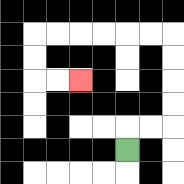{'start': '[5, 6]', 'end': '[3, 3]', 'path_directions': 'U,R,R,U,U,U,U,L,L,L,L,L,L,D,D,R,R', 'path_coordinates': '[[5, 6], [5, 5], [6, 5], [7, 5], [7, 4], [7, 3], [7, 2], [7, 1], [6, 1], [5, 1], [4, 1], [3, 1], [2, 1], [1, 1], [1, 2], [1, 3], [2, 3], [3, 3]]'}